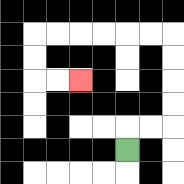{'start': '[5, 6]', 'end': '[3, 3]', 'path_directions': 'U,R,R,U,U,U,U,L,L,L,L,L,L,D,D,R,R', 'path_coordinates': '[[5, 6], [5, 5], [6, 5], [7, 5], [7, 4], [7, 3], [7, 2], [7, 1], [6, 1], [5, 1], [4, 1], [3, 1], [2, 1], [1, 1], [1, 2], [1, 3], [2, 3], [3, 3]]'}